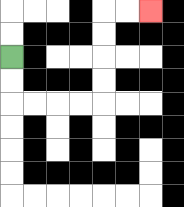{'start': '[0, 2]', 'end': '[6, 0]', 'path_directions': 'D,D,R,R,R,R,U,U,U,U,R,R', 'path_coordinates': '[[0, 2], [0, 3], [0, 4], [1, 4], [2, 4], [3, 4], [4, 4], [4, 3], [4, 2], [4, 1], [4, 0], [5, 0], [6, 0]]'}